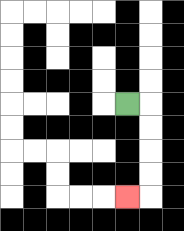{'start': '[5, 4]', 'end': '[5, 8]', 'path_directions': 'R,D,D,D,D,L', 'path_coordinates': '[[5, 4], [6, 4], [6, 5], [6, 6], [6, 7], [6, 8], [5, 8]]'}